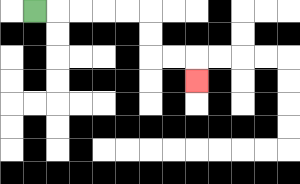{'start': '[1, 0]', 'end': '[8, 3]', 'path_directions': 'R,R,R,R,R,D,D,R,R,D', 'path_coordinates': '[[1, 0], [2, 0], [3, 0], [4, 0], [5, 0], [6, 0], [6, 1], [6, 2], [7, 2], [8, 2], [8, 3]]'}